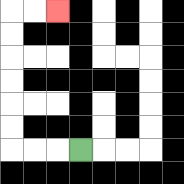{'start': '[3, 6]', 'end': '[2, 0]', 'path_directions': 'L,L,L,U,U,U,U,U,U,R,R', 'path_coordinates': '[[3, 6], [2, 6], [1, 6], [0, 6], [0, 5], [0, 4], [0, 3], [0, 2], [0, 1], [0, 0], [1, 0], [2, 0]]'}